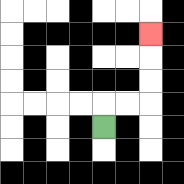{'start': '[4, 5]', 'end': '[6, 1]', 'path_directions': 'U,R,R,U,U,U', 'path_coordinates': '[[4, 5], [4, 4], [5, 4], [6, 4], [6, 3], [6, 2], [6, 1]]'}